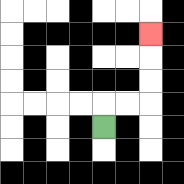{'start': '[4, 5]', 'end': '[6, 1]', 'path_directions': 'U,R,R,U,U,U', 'path_coordinates': '[[4, 5], [4, 4], [5, 4], [6, 4], [6, 3], [6, 2], [6, 1]]'}